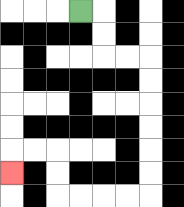{'start': '[3, 0]', 'end': '[0, 7]', 'path_directions': 'R,D,D,R,R,D,D,D,D,D,D,L,L,L,L,U,U,L,L,D', 'path_coordinates': '[[3, 0], [4, 0], [4, 1], [4, 2], [5, 2], [6, 2], [6, 3], [6, 4], [6, 5], [6, 6], [6, 7], [6, 8], [5, 8], [4, 8], [3, 8], [2, 8], [2, 7], [2, 6], [1, 6], [0, 6], [0, 7]]'}